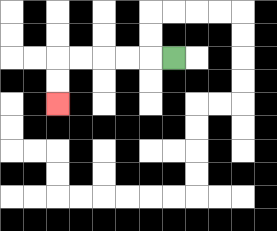{'start': '[7, 2]', 'end': '[2, 4]', 'path_directions': 'L,L,L,L,L,D,D', 'path_coordinates': '[[7, 2], [6, 2], [5, 2], [4, 2], [3, 2], [2, 2], [2, 3], [2, 4]]'}